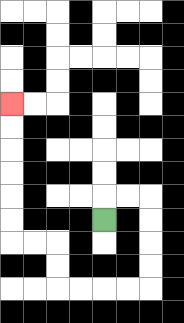{'start': '[4, 9]', 'end': '[0, 4]', 'path_directions': 'U,R,R,D,D,D,D,L,L,L,L,U,U,L,L,U,U,U,U,U,U', 'path_coordinates': '[[4, 9], [4, 8], [5, 8], [6, 8], [6, 9], [6, 10], [6, 11], [6, 12], [5, 12], [4, 12], [3, 12], [2, 12], [2, 11], [2, 10], [1, 10], [0, 10], [0, 9], [0, 8], [0, 7], [0, 6], [0, 5], [0, 4]]'}